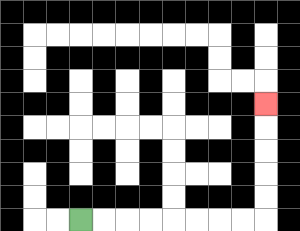{'start': '[3, 9]', 'end': '[11, 4]', 'path_directions': 'R,R,R,R,R,R,R,R,U,U,U,U,U', 'path_coordinates': '[[3, 9], [4, 9], [5, 9], [6, 9], [7, 9], [8, 9], [9, 9], [10, 9], [11, 9], [11, 8], [11, 7], [11, 6], [11, 5], [11, 4]]'}